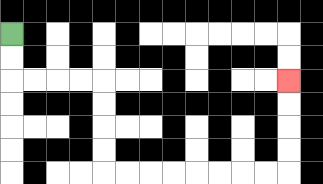{'start': '[0, 1]', 'end': '[12, 3]', 'path_directions': 'D,D,R,R,R,R,D,D,D,D,R,R,R,R,R,R,R,R,U,U,U,U', 'path_coordinates': '[[0, 1], [0, 2], [0, 3], [1, 3], [2, 3], [3, 3], [4, 3], [4, 4], [4, 5], [4, 6], [4, 7], [5, 7], [6, 7], [7, 7], [8, 7], [9, 7], [10, 7], [11, 7], [12, 7], [12, 6], [12, 5], [12, 4], [12, 3]]'}